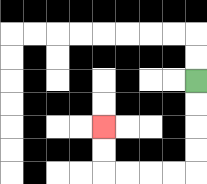{'start': '[8, 3]', 'end': '[4, 5]', 'path_directions': 'D,D,D,D,L,L,L,L,U,U', 'path_coordinates': '[[8, 3], [8, 4], [8, 5], [8, 6], [8, 7], [7, 7], [6, 7], [5, 7], [4, 7], [4, 6], [4, 5]]'}